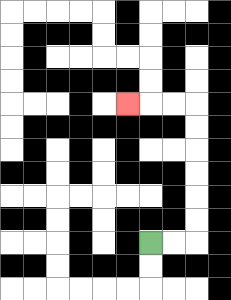{'start': '[6, 10]', 'end': '[5, 4]', 'path_directions': 'R,R,U,U,U,U,U,U,L,L,L', 'path_coordinates': '[[6, 10], [7, 10], [8, 10], [8, 9], [8, 8], [8, 7], [8, 6], [8, 5], [8, 4], [7, 4], [6, 4], [5, 4]]'}